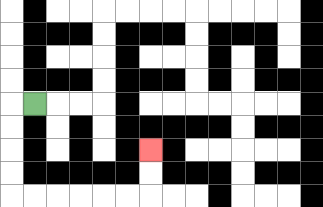{'start': '[1, 4]', 'end': '[6, 6]', 'path_directions': 'L,D,D,D,D,R,R,R,R,R,R,U,U', 'path_coordinates': '[[1, 4], [0, 4], [0, 5], [0, 6], [0, 7], [0, 8], [1, 8], [2, 8], [3, 8], [4, 8], [5, 8], [6, 8], [6, 7], [6, 6]]'}